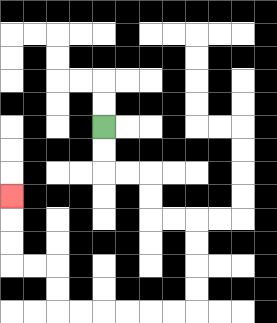{'start': '[4, 5]', 'end': '[0, 8]', 'path_directions': 'D,D,R,R,D,D,R,R,D,D,D,D,L,L,L,L,L,L,U,U,L,L,U,U,U', 'path_coordinates': '[[4, 5], [4, 6], [4, 7], [5, 7], [6, 7], [6, 8], [6, 9], [7, 9], [8, 9], [8, 10], [8, 11], [8, 12], [8, 13], [7, 13], [6, 13], [5, 13], [4, 13], [3, 13], [2, 13], [2, 12], [2, 11], [1, 11], [0, 11], [0, 10], [0, 9], [0, 8]]'}